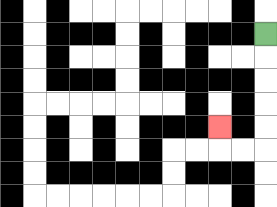{'start': '[11, 1]', 'end': '[9, 5]', 'path_directions': 'D,D,D,D,D,L,L,U', 'path_coordinates': '[[11, 1], [11, 2], [11, 3], [11, 4], [11, 5], [11, 6], [10, 6], [9, 6], [9, 5]]'}